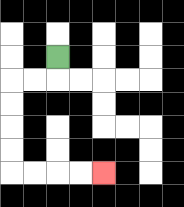{'start': '[2, 2]', 'end': '[4, 7]', 'path_directions': 'D,L,L,D,D,D,D,R,R,R,R', 'path_coordinates': '[[2, 2], [2, 3], [1, 3], [0, 3], [0, 4], [0, 5], [0, 6], [0, 7], [1, 7], [2, 7], [3, 7], [4, 7]]'}